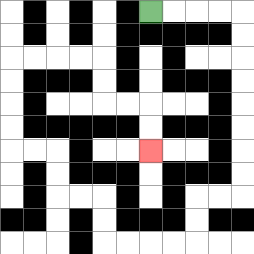{'start': '[6, 0]', 'end': '[6, 6]', 'path_directions': 'R,R,R,R,D,D,D,D,D,D,D,D,L,L,D,D,L,L,L,L,U,U,L,L,U,U,L,L,U,U,U,U,R,R,R,R,D,D,R,R,D,D', 'path_coordinates': '[[6, 0], [7, 0], [8, 0], [9, 0], [10, 0], [10, 1], [10, 2], [10, 3], [10, 4], [10, 5], [10, 6], [10, 7], [10, 8], [9, 8], [8, 8], [8, 9], [8, 10], [7, 10], [6, 10], [5, 10], [4, 10], [4, 9], [4, 8], [3, 8], [2, 8], [2, 7], [2, 6], [1, 6], [0, 6], [0, 5], [0, 4], [0, 3], [0, 2], [1, 2], [2, 2], [3, 2], [4, 2], [4, 3], [4, 4], [5, 4], [6, 4], [6, 5], [6, 6]]'}